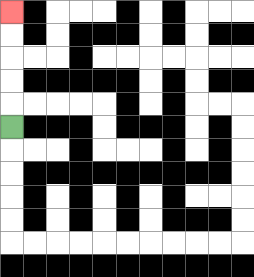{'start': '[0, 5]', 'end': '[0, 0]', 'path_directions': 'U,U,U,U,U', 'path_coordinates': '[[0, 5], [0, 4], [0, 3], [0, 2], [0, 1], [0, 0]]'}